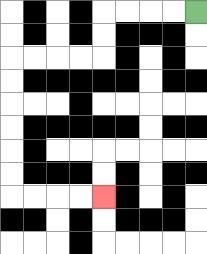{'start': '[8, 0]', 'end': '[4, 8]', 'path_directions': 'L,L,L,L,D,D,L,L,L,L,D,D,D,D,D,D,R,R,R,R', 'path_coordinates': '[[8, 0], [7, 0], [6, 0], [5, 0], [4, 0], [4, 1], [4, 2], [3, 2], [2, 2], [1, 2], [0, 2], [0, 3], [0, 4], [0, 5], [0, 6], [0, 7], [0, 8], [1, 8], [2, 8], [3, 8], [4, 8]]'}